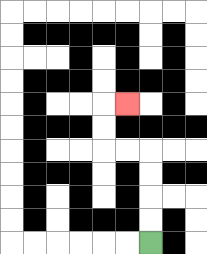{'start': '[6, 10]', 'end': '[5, 4]', 'path_directions': 'U,U,U,U,L,L,U,U,R', 'path_coordinates': '[[6, 10], [6, 9], [6, 8], [6, 7], [6, 6], [5, 6], [4, 6], [4, 5], [4, 4], [5, 4]]'}